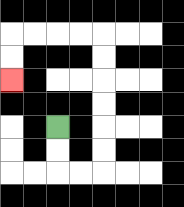{'start': '[2, 5]', 'end': '[0, 3]', 'path_directions': 'D,D,R,R,U,U,U,U,U,U,L,L,L,L,D,D', 'path_coordinates': '[[2, 5], [2, 6], [2, 7], [3, 7], [4, 7], [4, 6], [4, 5], [4, 4], [4, 3], [4, 2], [4, 1], [3, 1], [2, 1], [1, 1], [0, 1], [0, 2], [0, 3]]'}